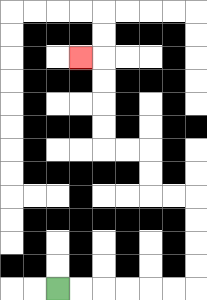{'start': '[2, 12]', 'end': '[3, 2]', 'path_directions': 'R,R,R,R,R,R,U,U,U,U,L,L,U,U,L,L,U,U,U,U,L', 'path_coordinates': '[[2, 12], [3, 12], [4, 12], [5, 12], [6, 12], [7, 12], [8, 12], [8, 11], [8, 10], [8, 9], [8, 8], [7, 8], [6, 8], [6, 7], [6, 6], [5, 6], [4, 6], [4, 5], [4, 4], [4, 3], [4, 2], [3, 2]]'}